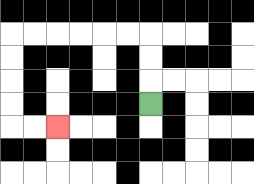{'start': '[6, 4]', 'end': '[2, 5]', 'path_directions': 'U,U,U,L,L,L,L,L,L,D,D,D,D,R,R', 'path_coordinates': '[[6, 4], [6, 3], [6, 2], [6, 1], [5, 1], [4, 1], [3, 1], [2, 1], [1, 1], [0, 1], [0, 2], [0, 3], [0, 4], [0, 5], [1, 5], [2, 5]]'}